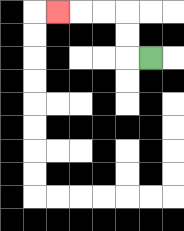{'start': '[6, 2]', 'end': '[2, 0]', 'path_directions': 'L,U,U,L,L,L', 'path_coordinates': '[[6, 2], [5, 2], [5, 1], [5, 0], [4, 0], [3, 0], [2, 0]]'}